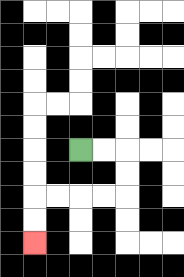{'start': '[3, 6]', 'end': '[1, 10]', 'path_directions': 'R,R,D,D,L,L,L,L,D,D', 'path_coordinates': '[[3, 6], [4, 6], [5, 6], [5, 7], [5, 8], [4, 8], [3, 8], [2, 8], [1, 8], [1, 9], [1, 10]]'}